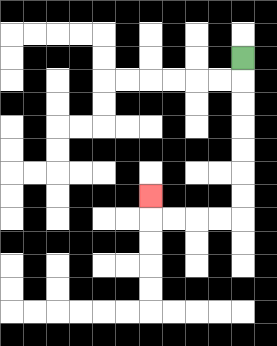{'start': '[10, 2]', 'end': '[6, 8]', 'path_directions': 'D,D,D,D,D,D,D,L,L,L,L,U', 'path_coordinates': '[[10, 2], [10, 3], [10, 4], [10, 5], [10, 6], [10, 7], [10, 8], [10, 9], [9, 9], [8, 9], [7, 9], [6, 9], [6, 8]]'}